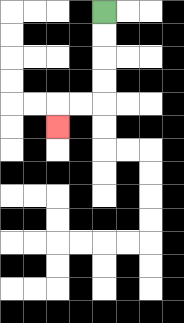{'start': '[4, 0]', 'end': '[2, 5]', 'path_directions': 'D,D,D,D,L,L,D', 'path_coordinates': '[[4, 0], [4, 1], [4, 2], [4, 3], [4, 4], [3, 4], [2, 4], [2, 5]]'}